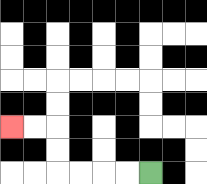{'start': '[6, 7]', 'end': '[0, 5]', 'path_directions': 'L,L,L,L,U,U,L,L', 'path_coordinates': '[[6, 7], [5, 7], [4, 7], [3, 7], [2, 7], [2, 6], [2, 5], [1, 5], [0, 5]]'}